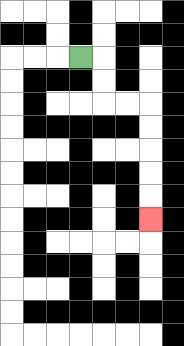{'start': '[3, 2]', 'end': '[6, 9]', 'path_directions': 'R,D,D,R,R,D,D,D,D,D', 'path_coordinates': '[[3, 2], [4, 2], [4, 3], [4, 4], [5, 4], [6, 4], [6, 5], [6, 6], [6, 7], [6, 8], [6, 9]]'}